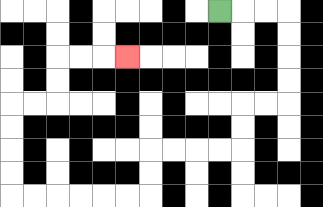{'start': '[9, 0]', 'end': '[5, 2]', 'path_directions': 'R,R,R,D,D,D,D,L,L,D,D,L,L,L,L,D,D,L,L,L,L,L,L,U,U,U,U,R,R,U,U,R,R,R', 'path_coordinates': '[[9, 0], [10, 0], [11, 0], [12, 0], [12, 1], [12, 2], [12, 3], [12, 4], [11, 4], [10, 4], [10, 5], [10, 6], [9, 6], [8, 6], [7, 6], [6, 6], [6, 7], [6, 8], [5, 8], [4, 8], [3, 8], [2, 8], [1, 8], [0, 8], [0, 7], [0, 6], [0, 5], [0, 4], [1, 4], [2, 4], [2, 3], [2, 2], [3, 2], [4, 2], [5, 2]]'}